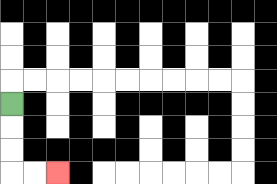{'start': '[0, 4]', 'end': '[2, 7]', 'path_directions': 'D,D,D,R,R', 'path_coordinates': '[[0, 4], [0, 5], [0, 6], [0, 7], [1, 7], [2, 7]]'}